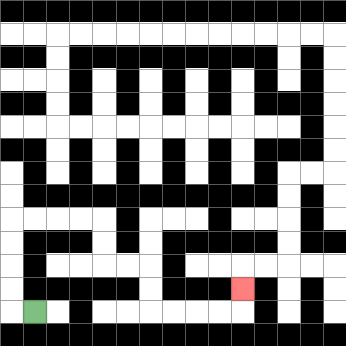{'start': '[1, 13]', 'end': '[10, 12]', 'path_directions': 'L,U,U,U,U,R,R,R,R,D,D,R,R,D,D,R,R,R,R,U', 'path_coordinates': '[[1, 13], [0, 13], [0, 12], [0, 11], [0, 10], [0, 9], [1, 9], [2, 9], [3, 9], [4, 9], [4, 10], [4, 11], [5, 11], [6, 11], [6, 12], [6, 13], [7, 13], [8, 13], [9, 13], [10, 13], [10, 12]]'}